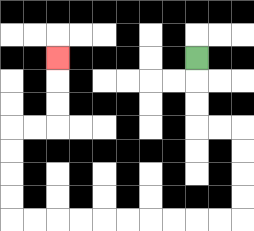{'start': '[8, 2]', 'end': '[2, 2]', 'path_directions': 'D,D,D,R,R,D,D,D,D,L,L,L,L,L,L,L,L,L,L,U,U,U,U,R,R,U,U,U', 'path_coordinates': '[[8, 2], [8, 3], [8, 4], [8, 5], [9, 5], [10, 5], [10, 6], [10, 7], [10, 8], [10, 9], [9, 9], [8, 9], [7, 9], [6, 9], [5, 9], [4, 9], [3, 9], [2, 9], [1, 9], [0, 9], [0, 8], [0, 7], [0, 6], [0, 5], [1, 5], [2, 5], [2, 4], [2, 3], [2, 2]]'}